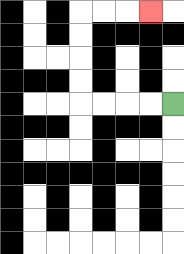{'start': '[7, 4]', 'end': '[6, 0]', 'path_directions': 'L,L,L,L,U,U,U,U,R,R,R', 'path_coordinates': '[[7, 4], [6, 4], [5, 4], [4, 4], [3, 4], [3, 3], [3, 2], [3, 1], [3, 0], [4, 0], [5, 0], [6, 0]]'}